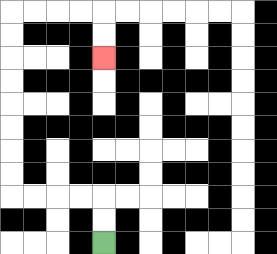{'start': '[4, 10]', 'end': '[4, 2]', 'path_directions': 'U,U,L,L,L,L,U,U,U,U,U,U,U,U,R,R,R,R,D,D', 'path_coordinates': '[[4, 10], [4, 9], [4, 8], [3, 8], [2, 8], [1, 8], [0, 8], [0, 7], [0, 6], [0, 5], [0, 4], [0, 3], [0, 2], [0, 1], [0, 0], [1, 0], [2, 0], [3, 0], [4, 0], [4, 1], [4, 2]]'}